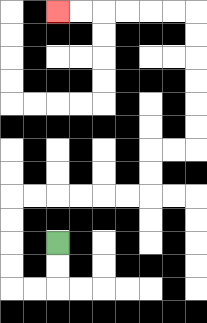{'start': '[2, 10]', 'end': '[2, 0]', 'path_directions': 'D,D,L,L,U,U,U,U,R,R,R,R,R,R,U,U,R,R,U,U,U,U,U,U,L,L,L,L,L,L', 'path_coordinates': '[[2, 10], [2, 11], [2, 12], [1, 12], [0, 12], [0, 11], [0, 10], [0, 9], [0, 8], [1, 8], [2, 8], [3, 8], [4, 8], [5, 8], [6, 8], [6, 7], [6, 6], [7, 6], [8, 6], [8, 5], [8, 4], [8, 3], [8, 2], [8, 1], [8, 0], [7, 0], [6, 0], [5, 0], [4, 0], [3, 0], [2, 0]]'}